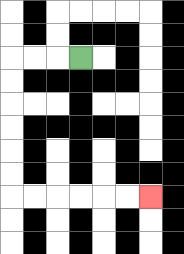{'start': '[3, 2]', 'end': '[6, 8]', 'path_directions': 'L,L,L,D,D,D,D,D,D,R,R,R,R,R,R', 'path_coordinates': '[[3, 2], [2, 2], [1, 2], [0, 2], [0, 3], [0, 4], [0, 5], [0, 6], [0, 7], [0, 8], [1, 8], [2, 8], [3, 8], [4, 8], [5, 8], [6, 8]]'}